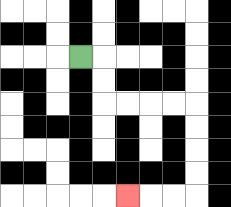{'start': '[3, 2]', 'end': '[5, 8]', 'path_directions': 'R,D,D,R,R,R,R,D,D,D,D,L,L,L', 'path_coordinates': '[[3, 2], [4, 2], [4, 3], [4, 4], [5, 4], [6, 4], [7, 4], [8, 4], [8, 5], [8, 6], [8, 7], [8, 8], [7, 8], [6, 8], [5, 8]]'}